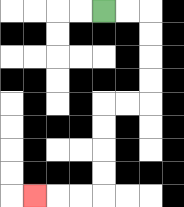{'start': '[4, 0]', 'end': '[1, 8]', 'path_directions': 'R,R,D,D,D,D,L,L,D,D,D,D,L,L,L', 'path_coordinates': '[[4, 0], [5, 0], [6, 0], [6, 1], [6, 2], [6, 3], [6, 4], [5, 4], [4, 4], [4, 5], [4, 6], [4, 7], [4, 8], [3, 8], [2, 8], [1, 8]]'}